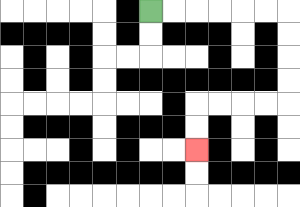{'start': '[6, 0]', 'end': '[8, 6]', 'path_directions': 'R,R,R,R,R,R,D,D,D,D,L,L,L,L,D,D', 'path_coordinates': '[[6, 0], [7, 0], [8, 0], [9, 0], [10, 0], [11, 0], [12, 0], [12, 1], [12, 2], [12, 3], [12, 4], [11, 4], [10, 4], [9, 4], [8, 4], [8, 5], [8, 6]]'}